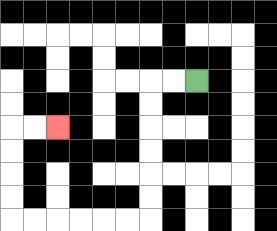{'start': '[8, 3]', 'end': '[2, 5]', 'path_directions': 'L,L,D,D,D,D,D,D,L,L,L,L,L,L,U,U,U,U,R,R', 'path_coordinates': '[[8, 3], [7, 3], [6, 3], [6, 4], [6, 5], [6, 6], [6, 7], [6, 8], [6, 9], [5, 9], [4, 9], [3, 9], [2, 9], [1, 9], [0, 9], [0, 8], [0, 7], [0, 6], [0, 5], [1, 5], [2, 5]]'}